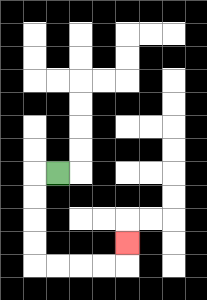{'start': '[2, 7]', 'end': '[5, 10]', 'path_directions': 'L,D,D,D,D,R,R,R,R,U', 'path_coordinates': '[[2, 7], [1, 7], [1, 8], [1, 9], [1, 10], [1, 11], [2, 11], [3, 11], [4, 11], [5, 11], [5, 10]]'}